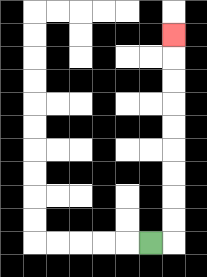{'start': '[6, 10]', 'end': '[7, 1]', 'path_directions': 'R,U,U,U,U,U,U,U,U,U', 'path_coordinates': '[[6, 10], [7, 10], [7, 9], [7, 8], [7, 7], [7, 6], [7, 5], [7, 4], [7, 3], [7, 2], [7, 1]]'}